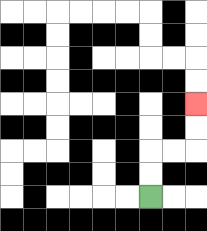{'start': '[6, 8]', 'end': '[8, 4]', 'path_directions': 'U,U,R,R,U,U', 'path_coordinates': '[[6, 8], [6, 7], [6, 6], [7, 6], [8, 6], [8, 5], [8, 4]]'}